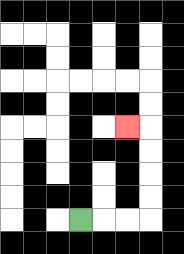{'start': '[3, 9]', 'end': '[5, 5]', 'path_directions': 'R,R,R,U,U,U,U,L', 'path_coordinates': '[[3, 9], [4, 9], [5, 9], [6, 9], [6, 8], [6, 7], [6, 6], [6, 5], [5, 5]]'}